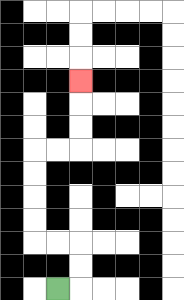{'start': '[2, 12]', 'end': '[3, 3]', 'path_directions': 'R,U,U,L,L,U,U,U,U,R,R,U,U,U', 'path_coordinates': '[[2, 12], [3, 12], [3, 11], [3, 10], [2, 10], [1, 10], [1, 9], [1, 8], [1, 7], [1, 6], [2, 6], [3, 6], [3, 5], [3, 4], [3, 3]]'}